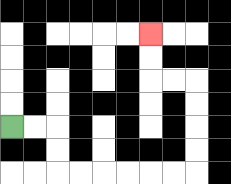{'start': '[0, 5]', 'end': '[6, 1]', 'path_directions': 'R,R,D,D,R,R,R,R,R,R,U,U,U,U,L,L,U,U', 'path_coordinates': '[[0, 5], [1, 5], [2, 5], [2, 6], [2, 7], [3, 7], [4, 7], [5, 7], [6, 7], [7, 7], [8, 7], [8, 6], [8, 5], [8, 4], [8, 3], [7, 3], [6, 3], [6, 2], [6, 1]]'}